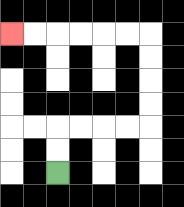{'start': '[2, 7]', 'end': '[0, 1]', 'path_directions': 'U,U,R,R,R,R,U,U,U,U,L,L,L,L,L,L', 'path_coordinates': '[[2, 7], [2, 6], [2, 5], [3, 5], [4, 5], [5, 5], [6, 5], [6, 4], [6, 3], [6, 2], [6, 1], [5, 1], [4, 1], [3, 1], [2, 1], [1, 1], [0, 1]]'}